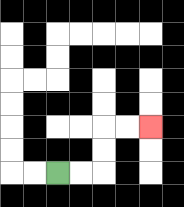{'start': '[2, 7]', 'end': '[6, 5]', 'path_directions': 'R,R,U,U,R,R', 'path_coordinates': '[[2, 7], [3, 7], [4, 7], [4, 6], [4, 5], [5, 5], [6, 5]]'}